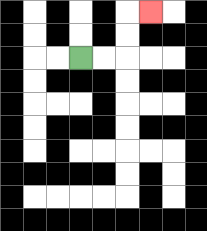{'start': '[3, 2]', 'end': '[6, 0]', 'path_directions': 'R,R,U,U,R', 'path_coordinates': '[[3, 2], [4, 2], [5, 2], [5, 1], [5, 0], [6, 0]]'}